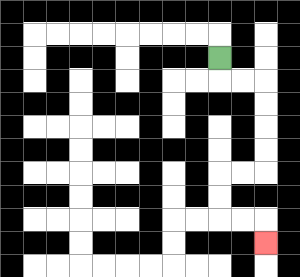{'start': '[9, 2]', 'end': '[11, 10]', 'path_directions': 'D,R,R,D,D,D,D,L,L,D,D,R,R,D', 'path_coordinates': '[[9, 2], [9, 3], [10, 3], [11, 3], [11, 4], [11, 5], [11, 6], [11, 7], [10, 7], [9, 7], [9, 8], [9, 9], [10, 9], [11, 9], [11, 10]]'}